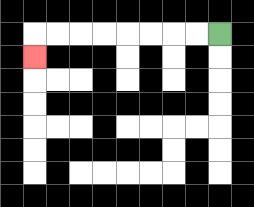{'start': '[9, 1]', 'end': '[1, 2]', 'path_directions': 'L,L,L,L,L,L,L,L,D', 'path_coordinates': '[[9, 1], [8, 1], [7, 1], [6, 1], [5, 1], [4, 1], [3, 1], [2, 1], [1, 1], [1, 2]]'}